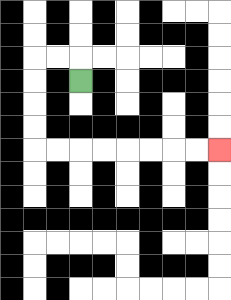{'start': '[3, 3]', 'end': '[9, 6]', 'path_directions': 'U,L,L,D,D,D,D,R,R,R,R,R,R,R,R', 'path_coordinates': '[[3, 3], [3, 2], [2, 2], [1, 2], [1, 3], [1, 4], [1, 5], [1, 6], [2, 6], [3, 6], [4, 6], [5, 6], [6, 6], [7, 6], [8, 6], [9, 6]]'}